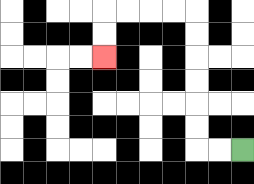{'start': '[10, 6]', 'end': '[4, 2]', 'path_directions': 'L,L,U,U,U,U,U,U,L,L,L,L,D,D', 'path_coordinates': '[[10, 6], [9, 6], [8, 6], [8, 5], [8, 4], [8, 3], [8, 2], [8, 1], [8, 0], [7, 0], [6, 0], [5, 0], [4, 0], [4, 1], [4, 2]]'}